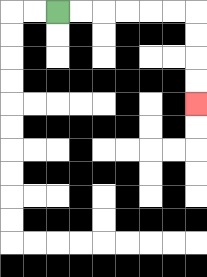{'start': '[2, 0]', 'end': '[8, 4]', 'path_directions': 'R,R,R,R,R,R,D,D,D,D', 'path_coordinates': '[[2, 0], [3, 0], [4, 0], [5, 0], [6, 0], [7, 0], [8, 0], [8, 1], [8, 2], [8, 3], [8, 4]]'}